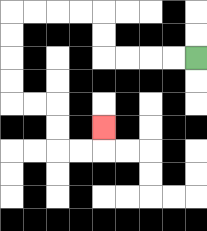{'start': '[8, 2]', 'end': '[4, 5]', 'path_directions': 'L,L,L,L,U,U,L,L,L,L,D,D,D,D,R,R,D,D,R,R,U', 'path_coordinates': '[[8, 2], [7, 2], [6, 2], [5, 2], [4, 2], [4, 1], [4, 0], [3, 0], [2, 0], [1, 0], [0, 0], [0, 1], [0, 2], [0, 3], [0, 4], [1, 4], [2, 4], [2, 5], [2, 6], [3, 6], [4, 6], [4, 5]]'}